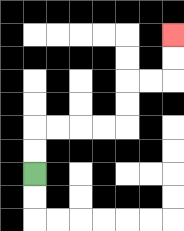{'start': '[1, 7]', 'end': '[7, 1]', 'path_directions': 'U,U,R,R,R,R,U,U,R,R,U,U', 'path_coordinates': '[[1, 7], [1, 6], [1, 5], [2, 5], [3, 5], [4, 5], [5, 5], [5, 4], [5, 3], [6, 3], [7, 3], [7, 2], [7, 1]]'}